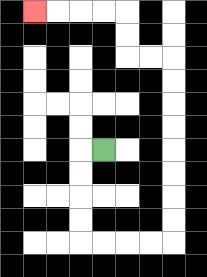{'start': '[4, 6]', 'end': '[1, 0]', 'path_directions': 'L,D,D,D,D,R,R,R,R,U,U,U,U,U,U,U,U,L,L,U,U,L,L,L,L', 'path_coordinates': '[[4, 6], [3, 6], [3, 7], [3, 8], [3, 9], [3, 10], [4, 10], [5, 10], [6, 10], [7, 10], [7, 9], [7, 8], [7, 7], [7, 6], [7, 5], [7, 4], [7, 3], [7, 2], [6, 2], [5, 2], [5, 1], [5, 0], [4, 0], [3, 0], [2, 0], [1, 0]]'}